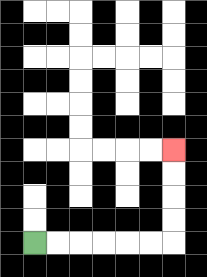{'start': '[1, 10]', 'end': '[7, 6]', 'path_directions': 'R,R,R,R,R,R,U,U,U,U', 'path_coordinates': '[[1, 10], [2, 10], [3, 10], [4, 10], [5, 10], [6, 10], [7, 10], [7, 9], [7, 8], [7, 7], [7, 6]]'}